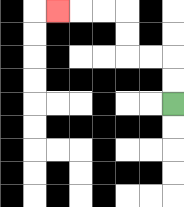{'start': '[7, 4]', 'end': '[2, 0]', 'path_directions': 'U,U,L,L,U,U,L,L,L', 'path_coordinates': '[[7, 4], [7, 3], [7, 2], [6, 2], [5, 2], [5, 1], [5, 0], [4, 0], [3, 0], [2, 0]]'}